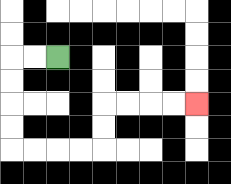{'start': '[2, 2]', 'end': '[8, 4]', 'path_directions': 'L,L,D,D,D,D,R,R,R,R,U,U,R,R,R,R', 'path_coordinates': '[[2, 2], [1, 2], [0, 2], [0, 3], [0, 4], [0, 5], [0, 6], [1, 6], [2, 6], [3, 6], [4, 6], [4, 5], [4, 4], [5, 4], [6, 4], [7, 4], [8, 4]]'}